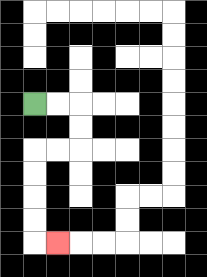{'start': '[1, 4]', 'end': '[2, 10]', 'path_directions': 'R,R,D,D,L,L,D,D,D,D,R', 'path_coordinates': '[[1, 4], [2, 4], [3, 4], [3, 5], [3, 6], [2, 6], [1, 6], [1, 7], [1, 8], [1, 9], [1, 10], [2, 10]]'}